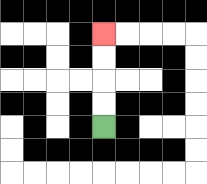{'start': '[4, 5]', 'end': '[4, 1]', 'path_directions': 'U,U,U,U', 'path_coordinates': '[[4, 5], [4, 4], [4, 3], [4, 2], [4, 1]]'}